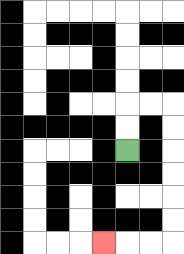{'start': '[5, 6]', 'end': '[4, 10]', 'path_directions': 'U,U,R,R,D,D,D,D,D,D,L,L,L', 'path_coordinates': '[[5, 6], [5, 5], [5, 4], [6, 4], [7, 4], [7, 5], [7, 6], [7, 7], [7, 8], [7, 9], [7, 10], [6, 10], [5, 10], [4, 10]]'}